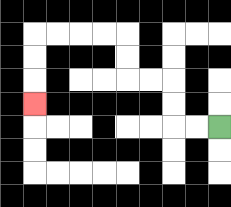{'start': '[9, 5]', 'end': '[1, 4]', 'path_directions': 'L,L,U,U,L,L,U,U,L,L,L,L,D,D,D', 'path_coordinates': '[[9, 5], [8, 5], [7, 5], [7, 4], [7, 3], [6, 3], [5, 3], [5, 2], [5, 1], [4, 1], [3, 1], [2, 1], [1, 1], [1, 2], [1, 3], [1, 4]]'}